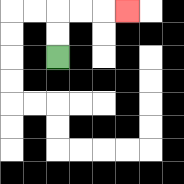{'start': '[2, 2]', 'end': '[5, 0]', 'path_directions': 'U,U,R,R,R', 'path_coordinates': '[[2, 2], [2, 1], [2, 0], [3, 0], [4, 0], [5, 0]]'}